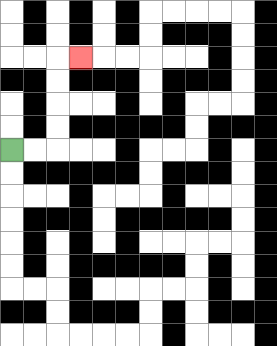{'start': '[0, 6]', 'end': '[3, 2]', 'path_directions': 'R,R,U,U,U,U,R', 'path_coordinates': '[[0, 6], [1, 6], [2, 6], [2, 5], [2, 4], [2, 3], [2, 2], [3, 2]]'}